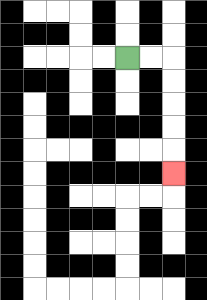{'start': '[5, 2]', 'end': '[7, 7]', 'path_directions': 'R,R,D,D,D,D,D', 'path_coordinates': '[[5, 2], [6, 2], [7, 2], [7, 3], [7, 4], [7, 5], [7, 6], [7, 7]]'}